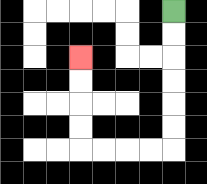{'start': '[7, 0]', 'end': '[3, 2]', 'path_directions': 'D,D,D,D,D,D,L,L,L,L,U,U,U,U', 'path_coordinates': '[[7, 0], [7, 1], [7, 2], [7, 3], [7, 4], [7, 5], [7, 6], [6, 6], [5, 6], [4, 6], [3, 6], [3, 5], [3, 4], [3, 3], [3, 2]]'}